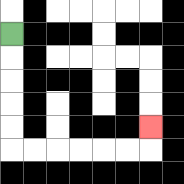{'start': '[0, 1]', 'end': '[6, 5]', 'path_directions': 'D,D,D,D,D,R,R,R,R,R,R,U', 'path_coordinates': '[[0, 1], [0, 2], [0, 3], [0, 4], [0, 5], [0, 6], [1, 6], [2, 6], [3, 6], [4, 6], [5, 6], [6, 6], [6, 5]]'}